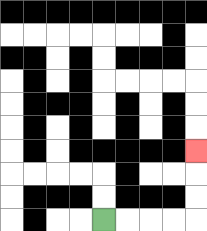{'start': '[4, 9]', 'end': '[8, 6]', 'path_directions': 'R,R,R,R,U,U,U', 'path_coordinates': '[[4, 9], [5, 9], [6, 9], [7, 9], [8, 9], [8, 8], [8, 7], [8, 6]]'}